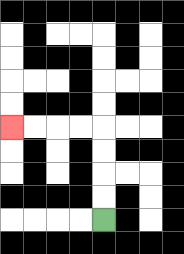{'start': '[4, 9]', 'end': '[0, 5]', 'path_directions': 'U,U,U,U,L,L,L,L', 'path_coordinates': '[[4, 9], [4, 8], [4, 7], [4, 6], [4, 5], [3, 5], [2, 5], [1, 5], [0, 5]]'}